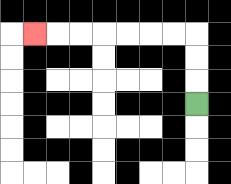{'start': '[8, 4]', 'end': '[1, 1]', 'path_directions': 'U,U,U,L,L,L,L,L,L,L', 'path_coordinates': '[[8, 4], [8, 3], [8, 2], [8, 1], [7, 1], [6, 1], [5, 1], [4, 1], [3, 1], [2, 1], [1, 1]]'}